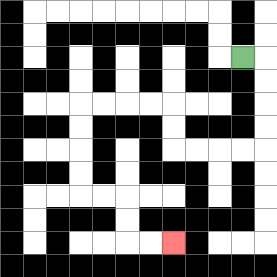{'start': '[10, 2]', 'end': '[7, 10]', 'path_directions': 'R,D,D,D,D,L,L,L,L,U,U,L,L,L,L,D,D,D,D,R,R,D,D,R,R', 'path_coordinates': '[[10, 2], [11, 2], [11, 3], [11, 4], [11, 5], [11, 6], [10, 6], [9, 6], [8, 6], [7, 6], [7, 5], [7, 4], [6, 4], [5, 4], [4, 4], [3, 4], [3, 5], [3, 6], [3, 7], [3, 8], [4, 8], [5, 8], [5, 9], [5, 10], [6, 10], [7, 10]]'}